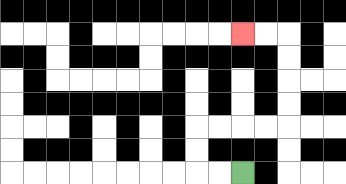{'start': '[10, 7]', 'end': '[10, 1]', 'path_directions': 'L,L,U,U,R,R,R,R,U,U,U,U,L,L', 'path_coordinates': '[[10, 7], [9, 7], [8, 7], [8, 6], [8, 5], [9, 5], [10, 5], [11, 5], [12, 5], [12, 4], [12, 3], [12, 2], [12, 1], [11, 1], [10, 1]]'}